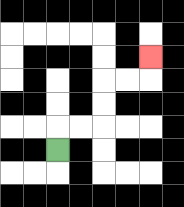{'start': '[2, 6]', 'end': '[6, 2]', 'path_directions': 'U,R,R,U,U,R,R,U', 'path_coordinates': '[[2, 6], [2, 5], [3, 5], [4, 5], [4, 4], [4, 3], [5, 3], [6, 3], [6, 2]]'}